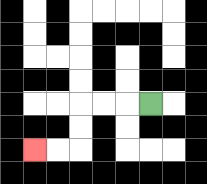{'start': '[6, 4]', 'end': '[1, 6]', 'path_directions': 'L,L,L,D,D,L,L', 'path_coordinates': '[[6, 4], [5, 4], [4, 4], [3, 4], [3, 5], [3, 6], [2, 6], [1, 6]]'}